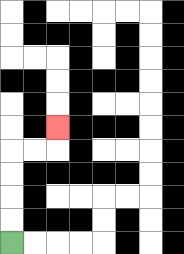{'start': '[0, 10]', 'end': '[2, 5]', 'path_directions': 'U,U,U,U,R,R,U', 'path_coordinates': '[[0, 10], [0, 9], [0, 8], [0, 7], [0, 6], [1, 6], [2, 6], [2, 5]]'}